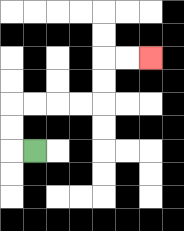{'start': '[1, 6]', 'end': '[6, 2]', 'path_directions': 'L,U,U,R,R,R,R,U,U,R,R', 'path_coordinates': '[[1, 6], [0, 6], [0, 5], [0, 4], [1, 4], [2, 4], [3, 4], [4, 4], [4, 3], [4, 2], [5, 2], [6, 2]]'}